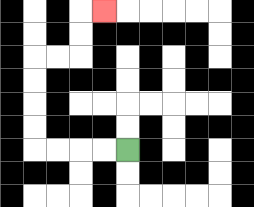{'start': '[5, 6]', 'end': '[4, 0]', 'path_directions': 'L,L,L,L,U,U,U,U,R,R,U,U,R', 'path_coordinates': '[[5, 6], [4, 6], [3, 6], [2, 6], [1, 6], [1, 5], [1, 4], [1, 3], [1, 2], [2, 2], [3, 2], [3, 1], [3, 0], [4, 0]]'}